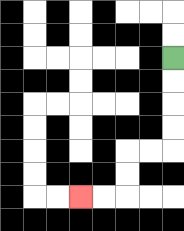{'start': '[7, 2]', 'end': '[3, 8]', 'path_directions': 'D,D,D,D,L,L,D,D,L,L', 'path_coordinates': '[[7, 2], [7, 3], [7, 4], [7, 5], [7, 6], [6, 6], [5, 6], [5, 7], [5, 8], [4, 8], [3, 8]]'}